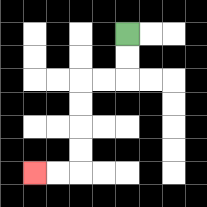{'start': '[5, 1]', 'end': '[1, 7]', 'path_directions': 'D,D,L,L,D,D,D,D,L,L', 'path_coordinates': '[[5, 1], [5, 2], [5, 3], [4, 3], [3, 3], [3, 4], [3, 5], [3, 6], [3, 7], [2, 7], [1, 7]]'}